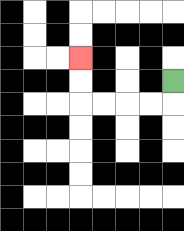{'start': '[7, 3]', 'end': '[3, 2]', 'path_directions': 'D,L,L,L,L,U,U', 'path_coordinates': '[[7, 3], [7, 4], [6, 4], [5, 4], [4, 4], [3, 4], [3, 3], [3, 2]]'}